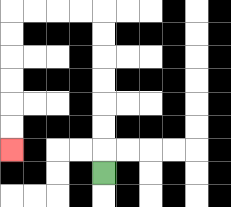{'start': '[4, 7]', 'end': '[0, 6]', 'path_directions': 'U,U,U,U,U,U,U,L,L,L,L,D,D,D,D,D,D', 'path_coordinates': '[[4, 7], [4, 6], [4, 5], [4, 4], [4, 3], [4, 2], [4, 1], [4, 0], [3, 0], [2, 0], [1, 0], [0, 0], [0, 1], [0, 2], [0, 3], [0, 4], [0, 5], [0, 6]]'}